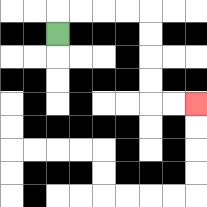{'start': '[2, 1]', 'end': '[8, 4]', 'path_directions': 'U,R,R,R,R,D,D,D,D,R,R', 'path_coordinates': '[[2, 1], [2, 0], [3, 0], [4, 0], [5, 0], [6, 0], [6, 1], [6, 2], [6, 3], [6, 4], [7, 4], [8, 4]]'}